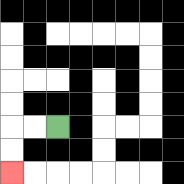{'start': '[2, 5]', 'end': '[0, 7]', 'path_directions': 'L,L,D,D', 'path_coordinates': '[[2, 5], [1, 5], [0, 5], [0, 6], [0, 7]]'}